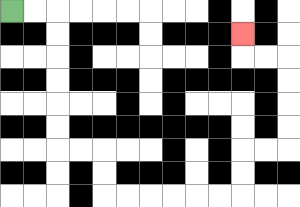{'start': '[0, 0]', 'end': '[10, 1]', 'path_directions': 'R,R,D,D,D,D,D,D,R,R,D,D,R,R,R,R,R,R,U,U,R,R,U,U,U,U,L,L,U', 'path_coordinates': '[[0, 0], [1, 0], [2, 0], [2, 1], [2, 2], [2, 3], [2, 4], [2, 5], [2, 6], [3, 6], [4, 6], [4, 7], [4, 8], [5, 8], [6, 8], [7, 8], [8, 8], [9, 8], [10, 8], [10, 7], [10, 6], [11, 6], [12, 6], [12, 5], [12, 4], [12, 3], [12, 2], [11, 2], [10, 2], [10, 1]]'}